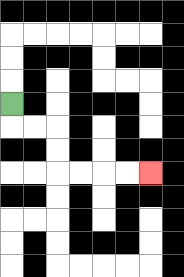{'start': '[0, 4]', 'end': '[6, 7]', 'path_directions': 'D,R,R,D,D,R,R,R,R', 'path_coordinates': '[[0, 4], [0, 5], [1, 5], [2, 5], [2, 6], [2, 7], [3, 7], [4, 7], [5, 7], [6, 7]]'}